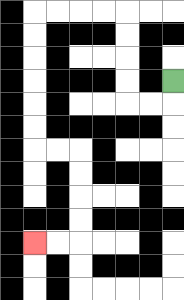{'start': '[7, 3]', 'end': '[1, 10]', 'path_directions': 'D,L,L,U,U,U,U,L,L,L,L,D,D,D,D,D,D,R,R,D,D,D,D,L,L', 'path_coordinates': '[[7, 3], [7, 4], [6, 4], [5, 4], [5, 3], [5, 2], [5, 1], [5, 0], [4, 0], [3, 0], [2, 0], [1, 0], [1, 1], [1, 2], [1, 3], [1, 4], [1, 5], [1, 6], [2, 6], [3, 6], [3, 7], [3, 8], [3, 9], [3, 10], [2, 10], [1, 10]]'}